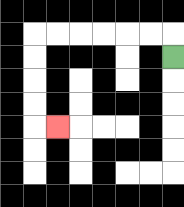{'start': '[7, 2]', 'end': '[2, 5]', 'path_directions': 'U,L,L,L,L,L,L,D,D,D,D,R', 'path_coordinates': '[[7, 2], [7, 1], [6, 1], [5, 1], [4, 1], [3, 1], [2, 1], [1, 1], [1, 2], [1, 3], [1, 4], [1, 5], [2, 5]]'}